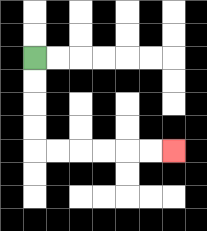{'start': '[1, 2]', 'end': '[7, 6]', 'path_directions': 'D,D,D,D,R,R,R,R,R,R', 'path_coordinates': '[[1, 2], [1, 3], [1, 4], [1, 5], [1, 6], [2, 6], [3, 6], [4, 6], [5, 6], [6, 6], [7, 6]]'}